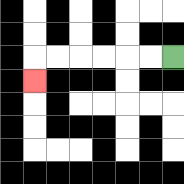{'start': '[7, 2]', 'end': '[1, 3]', 'path_directions': 'L,L,L,L,L,L,D', 'path_coordinates': '[[7, 2], [6, 2], [5, 2], [4, 2], [3, 2], [2, 2], [1, 2], [1, 3]]'}